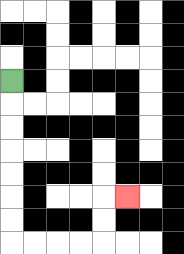{'start': '[0, 3]', 'end': '[5, 8]', 'path_directions': 'D,D,D,D,D,D,D,R,R,R,R,U,U,R', 'path_coordinates': '[[0, 3], [0, 4], [0, 5], [0, 6], [0, 7], [0, 8], [0, 9], [0, 10], [1, 10], [2, 10], [3, 10], [4, 10], [4, 9], [4, 8], [5, 8]]'}